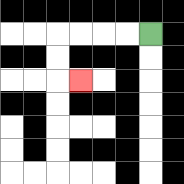{'start': '[6, 1]', 'end': '[3, 3]', 'path_directions': 'L,L,L,L,D,D,R', 'path_coordinates': '[[6, 1], [5, 1], [4, 1], [3, 1], [2, 1], [2, 2], [2, 3], [3, 3]]'}